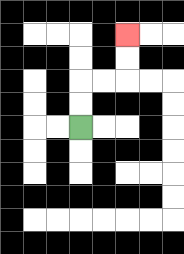{'start': '[3, 5]', 'end': '[5, 1]', 'path_directions': 'U,U,R,R,U,U', 'path_coordinates': '[[3, 5], [3, 4], [3, 3], [4, 3], [5, 3], [5, 2], [5, 1]]'}